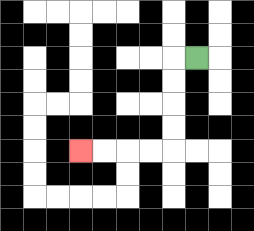{'start': '[8, 2]', 'end': '[3, 6]', 'path_directions': 'L,D,D,D,D,L,L,L,L', 'path_coordinates': '[[8, 2], [7, 2], [7, 3], [7, 4], [7, 5], [7, 6], [6, 6], [5, 6], [4, 6], [3, 6]]'}